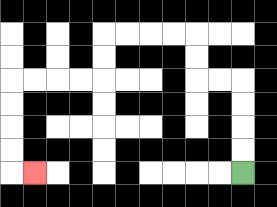{'start': '[10, 7]', 'end': '[1, 7]', 'path_directions': 'U,U,U,U,L,L,U,U,L,L,L,L,D,D,L,L,L,L,D,D,D,D,R', 'path_coordinates': '[[10, 7], [10, 6], [10, 5], [10, 4], [10, 3], [9, 3], [8, 3], [8, 2], [8, 1], [7, 1], [6, 1], [5, 1], [4, 1], [4, 2], [4, 3], [3, 3], [2, 3], [1, 3], [0, 3], [0, 4], [0, 5], [0, 6], [0, 7], [1, 7]]'}